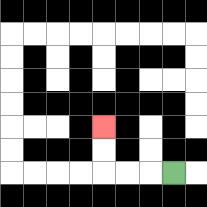{'start': '[7, 7]', 'end': '[4, 5]', 'path_directions': 'L,L,L,U,U', 'path_coordinates': '[[7, 7], [6, 7], [5, 7], [4, 7], [4, 6], [4, 5]]'}